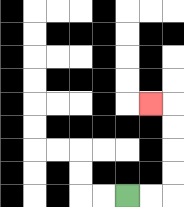{'start': '[5, 8]', 'end': '[6, 4]', 'path_directions': 'R,R,U,U,U,U,L', 'path_coordinates': '[[5, 8], [6, 8], [7, 8], [7, 7], [7, 6], [7, 5], [7, 4], [6, 4]]'}